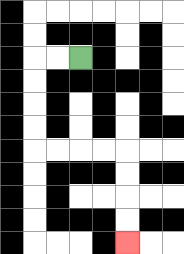{'start': '[3, 2]', 'end': '[5, 10]', 'path_directions': 'L,L,D,D,D,D,R,R,R,R,D,D,D,D', 'path_coordinates': '[[3, 2], [2, 2], [1, 2], [1, 3], [1, 4], [1, 5], [1, 6], [2, 6], [3, 6], [4, 6], [5, 6], [5, 7], [5, 8], [5, 9], [5, 10]]'}